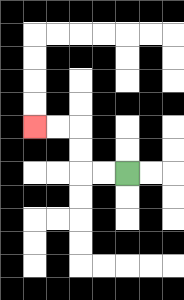{'start': '[5, 7]', 'end': '[1, 5]', 'path_directions': 'L,L,U,U,L,L', 'path_coordinates': '[[5, 7], [4, 7], [3, 7], [3, 6], [3, 5], [2, 5], [1, 5]]'}